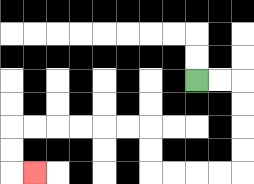{'start': '[8, 3]', 'end': '[1, 7]', 'path_directions': 'R,R,D,D,D,D,L,L,L,L,U,U,L,L,L,L,L,L,D,D,R', 'path_coordinates': '[[8, 3], [9, 3], [10, 3], [10, 4], [10, 5], [10, 6], [10, 7], [9, 7], [8, 7], [7, 7], [6, 7], [6, 6], [6, 5], [5, 5], [4, 5], [3, 5], [2, 5], [1, 5], [0, 5], [0, 6], [0, 7], [1, 7]]'}